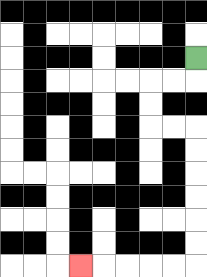{'start': '[8, 2]', 'end': '[3, 11]', 'path_directions': 'D,L,L,D,D,R,R,D,D,D,D,D,D,L,L,L,L,L', 'path_coordinates': '[[8, 2], [8, 3], [7, 3], [6, 3], [6, 4], [6, 5], [7, 5], [8, 5], [8, 6], [8, 7], [8, 8], [8, 9], [8, 10], [8, 11], [7, 11], [6, 11], [5, 11], [4, 11], [3, 11]]'}